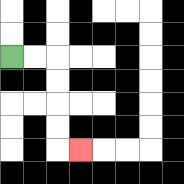{'start': '[0, 2]', 'end': '[3, 6]', 'path_directions': 'R,R,D,D,D,D,R', 'path_coordinates': '[[0, 2], [1, 2], [2, 2], [2, 3], [2, 4], [2, 5], [2, 6], [3, 6]]'}